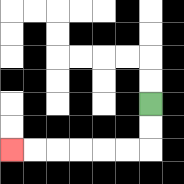{'start': '[6, 4]', 'end': '[0, 6]', 'path_directions': 'D,D,L,L,L,L,L,L', 'path_coordinates': '[[6, 4], [6, 5], [6, 6], [5, 6], [4, 6], [3, 6], [2, 6], [1, 6], [0, 6]]'}